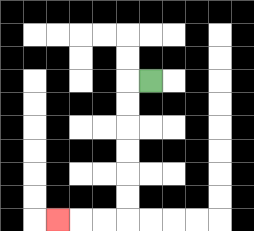{'start': '[6, 3]', 'end': '[2, 9]', 'path_directions': 'L,D,D,D,D,D,D,L,L,L', 'path_coordinates': '[[6, 3], [5, 3], [5, 4], [5, 5], [5, 6], [5, 7], [5, 8], [5, 9], [4, 9], [3, 9], [2, 9]]'}